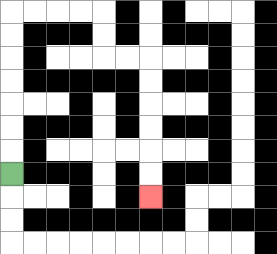{'start': '[0, 7]', 'end': '[6, 8]', 'path_directions': 'U,U,U,U,U,U,U,R,R,R,R,D,D,R,R,D,D,D,D,D,D', 'path_coordinates': '[[0, 7], [0, 6], [0, 5], [0, 4], [0, 3], [0, 2], [0, 1], [0, 0], [1, 0], [2, 0], [3, 0], [4, 0], [4, 1], [4, 2], [5, 2], [6, 2], [6, 3], [6, 4], [6, 5], [6, 6], [6, 7], [6, 8]]'}